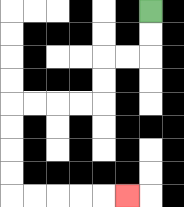{'start': '[6, 0]', 'end': '[5, 8]', 'path_directions': 'D,D,L,L,D,D,L,L,L,L,D,D,D,D,R,R,R,R,R', 'path_coordinates': '[[6, 0], [6, 1], [6, 2], [5, 2], [4, 2], [4, 3], [4, 4], [3, 4], [2, 4], [1, 4], [0, 4], [0, 5], [0, 6], [0, 7], [0, 8], [1, 8], [2, 8], [3, 8], [4, 8], [5, 8]]'}